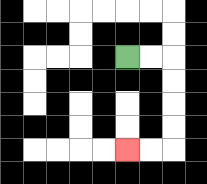{'start': '[5, 2]', 'end': '[5, 6]', 'path_directions': 'R,R,D,D,D,D,L,L', 'path_coordinates': '[[5, 2], [6, 2], [7, 2], [7, 3], [7, 4], [7, 5], [7, 6], [6, 6], [5, 6]]'}